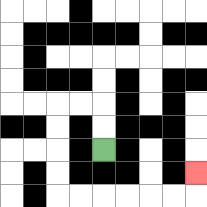{'start': '[4, 6]', 'end': '[8, 7]', 'path_directions': 'U,U,L,L,D,D,D,D,R,R,R,R,R,R,U', 'path_coordinates': '[[4, 6], [4, 5], [4, 4], [3, 4], [2, 4], [2, 5], [2, 6], [2, 7], [2, 8], [3, 8], [4, 8], [5, 8], [6, 8], [7, 8], [8, 8], [8, 7]]'}